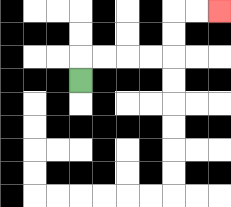{'start': '[3, 3]', 'end': '[9, 0]', 'path_directions': 'U,R,R,R,R,U,U,R,R', 'path_coordinates': '[[3, 3], [3, 2], [4, 2], [5, 2], [6, 2], [7, 2], [7, 1], [7, 0], [8, 0], [9, 0]]'}